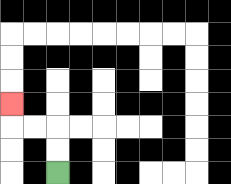{'start': '[2, 7]', 'end': '[0, 4]', 'path_directions': 'U,U,L,L,U', 'path_coordinates': '[[2, 7], [2, 6], [2, 5], [1, 5], [0, 5], [0, 4]]'}